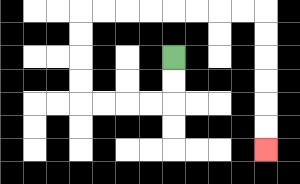{'start': '[7, 2]', 'end': '[11, 6]', 'path_directions': 'D,D,L,L,L,L,U,U,U,U,R,R,R,R,R,R,R,R,D,D,D,D,D,D', 'path_coordinates': '[[7, 2], [7, 3], [7, 4], [6, 4], [5, 4], [4, 4], [3, 4], [3, 3], [3, 2], [3, 1], [3, 0], [4, 0], [5, 0], [6, 0], [7, 0], [8, 0], [9, 0], [10, 0], [11, 0], [11, 1], [11, 2], [11, 3], [11, 4], [11, 5], [11, 6]]'}